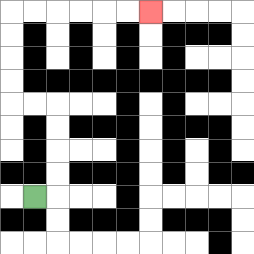{'start': '[1, 8]', 'end': '[6, 0]', 'path_directions': 'R,U,U,U,U,L,L,U,U,U,U,R,R,R,R,R,R', 'path_coordinates': '[[1, 8], [2, 8], [2, 7], [2, 6], [2, 5], [2, 4], [1, 4], [0, 4], [0, 3], [0, 2], [0, 1], [0, 0], [1, 0], [2, 0], [3, 0], [4, 0], [5, 0], [6, 0]]'}